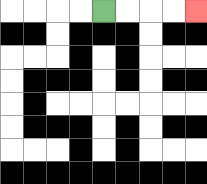{'start': '[4, 0]', 'end': '[8, 0]', 'path_directions': 'R,R,R,R', 'path_coordinates': '[[4, 0], [5, 0], [6, 0], [7, 0], [8, 0]]'}